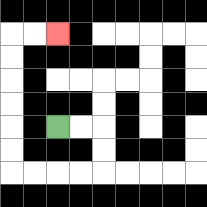{'start': '[2, 5]', 'end': '[2, 1]', 'path_directions': 'R,R,D,D,L,L,L,L,U,U,U,U,U,U,R,R', 'path_coordinates': '[[2, 5], [3, 5], [4, 5], [4, 6], [4, 7], [3, 7], [2, 7], [1, 7], [0, 7], [0, 6], [0, 5], [0, 4], [0, 3], [0, 2], [0, 1], [1, 1], [2, 1]]'}